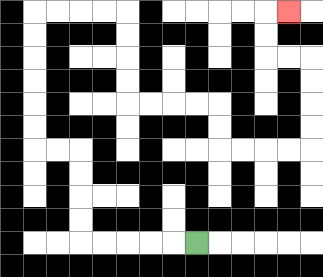{'start': '[8, 10]', 'end': '[12, 0]', 'path_directions': 'L,L,L,L,L,U,U,U,U,L,L,U,U,U,U,U,U,R,R,R,R,D,D,D,D,R,R,R,R,D,D,R,R,R,R,U,U,U,U,L,L,U,U,R', 'path_coordinates': '[[8, 10], [7, 10], [6, 10], [5, 10], [4, 10], [3, 10], [3, 9], [3, 8], [3, 7], [3, 6], [2, 6], [1, 6], [1, 5], [1, 4], [1, 3], [1, 2], [1, 1], [1, 0], [2, 0], [3, 0], [4, 0], [5, 0], [5, 1], [5, 2], [5, 3], [5, 4], [6, 4], [7, 4], [8, 4], [9, 4], [9, 5], [9, 6], [10, 6], [11, 6], [12, 6], [13, 6], [13, 5], [13, 4], [13, 3], [13, 2], [12, 2], [11, 2], [11, 1], [11, 0], [12, 0]]'}